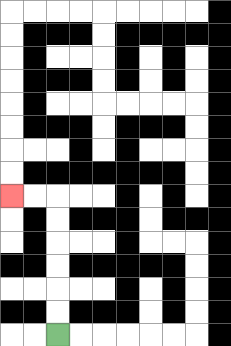{'start': '[2, 14]', 'end': '[0, 8]', 'path_directions': 'U,U,U,U,U,U,L,L', 'path_coordinates': '[[2, 14], [2, 13], [2, 12], [2, 11], [2, 10], [2, 9], [2, 8], [1, 8], [0, 8]]'}